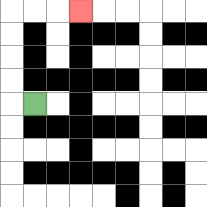{'start': '[1, 4]', 'end': '[3, 0]', 'path_directions': 'L,U,U,U,U,R,R,R', 'path_coordinates': '[[1, 4], [0, 4], [0, 3], [0, 2], [0, 1], [0, 0], [1, 0], [2, 0], [3, 0]]'}